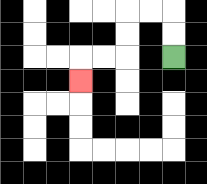{'start': '[7, 2]', 'end': '[3, 3]', 'path_directions': 'U,U,L,L,D,D,L,L,D', 'path_coordinates': '[[7, 2], [7, 1], [7, 0], [6, 0], [5, 0], [5, 1], [5, 2], [4, 2], [3, 2], [3, 3]]'}